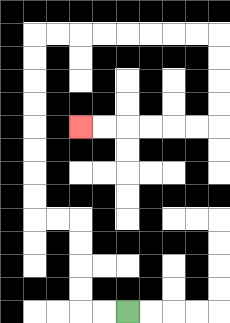{'start': '[5, 13]', 'end': '[3, 5]', 'path_directions': 'L,L,U,U,U,U,L,L,U,U,U,U,U,U,U,U,R,R,R,R,R,R,R,R,D,D,D,D,L,L,L,L,L,L', 'path_coordinates': '[[5, 13], [4, 13], [3, 13], [3, 12], [3, 11], [3, 10], [3, 9], [2, 9], [1, 9], [1, 8], [1, 7], [1, 6], [1, 5], [1, 4], [1, 3], [1, 2], [1, 1], [2, 1], [3, 1], [4, 1], [5, 1], [6, 1], [7, 1], [8, 1], [9, 1], [9, 2], [9, 3], [9, 4], [9, 5], [8, 5], [7, 5], [6, 5], [5, 5], [4, 5], [3, 5]]'}